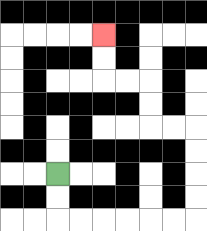{'start': '[2, 7]', 'end': '[4, 1]', 'path_directions': 'D,D,R,R,R,R,R,R,U,U,U,U,L,L,U,U,L,L,U,U', 'path_coordinates': '[[2, 7], [2, 8], [2, 9], [3, 9], [4, 9], [5, 9], [6, 9], [7, 9], [8, 9], [8, 8], [8, 7], [8, 6], [8, 5], [7, 5], [6, 5], [6, 4], [6, 3], [5, 3], [4, 3], [4, 2], [4, 1]]'}